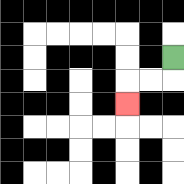{'start': '[7, 2]', 'end': '[5, 4]', 'path_directions': 'D,L,L,D', 'path_coordinates': '[[7, 2], [7, 3], [6, 3], [5, 3], [5, 4]]'}